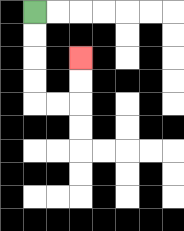{'start': '[1, 0]', 'end': '[3, 2]', 'path_directions': 'D,D,D,D,R,R,U,U', 'path_coordinates': '[[1, 0], [1, 1], [1, 2], [1, 3], [1, 4], [2, 4], [3, 4], [3, 3], [3, 2]]'}